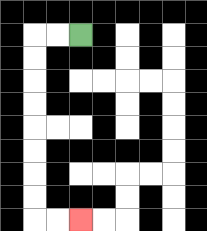{'start': '[3, 1]', 'end': '[3, 9]', 'path_directions': 'L,L,D,D,D,D,D,D,D,D,R,R', 'path_coordinates': '[[3, 1], [2, 1], [1, 1], [1, 2], [1, 3], [1, 4], [1, 5], [1, 6], [1, 7], [1, 8], [1, 9], [2, 9], [3, 9]]'}